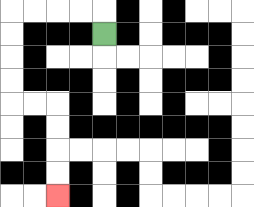{'start': '[4, 1]', 'end': '[2, 8]', 'path_directions': 'U,L,L,L,L,D,D,D,D,R,R,D,D,D,D', 'path_coordinates': '[[4, 1], [4, 0], [3, 0], [2, 0], [1, 0], [0, 0], [0, 1], [0, 2], [0, 3], [0, 4], [1, 4], [2, 4], [2, 5], [2, 6], [2, 7], [2, 8]]'}